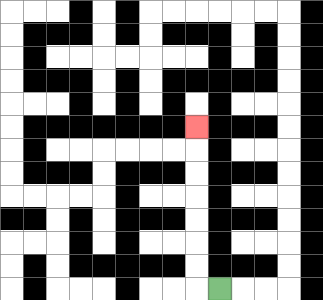{'start': '[9, 12]', 'end': '[8, 5]', 'path_directions': 'L,U,U,U,U,U,U,U', 'path_coordinates': '[[9, 12], [8, 12], [8, 11], [8, 10], [8, 9], [8, 8], [8, 7], [8, 6], [8, 5]]'}